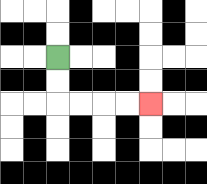{'start': '[2, 2]', 'end': '[6, 4]', 'path_directions': 'D,D,R,R,R,R', 'path_coordinates': '[[2, 2], [2, 3], [2, 4], [3, 4], [4, 4], [5, 4], [6, 4]]'}